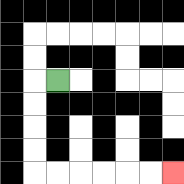{'start': '[2, 3]', 'end': '[7, 7]', 'path_directions': 'L,D,D,D,D,R,R,R,R,R,R', 'path_coordinates': '[[2, 3], [1, 3], [1, 4], [1, 5], [1, 6], [1, 7], [2, 7], [3, 7], [4, 7], [5, 7], [6, 7], [7, 7]]'}